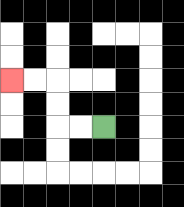{'start': '[4, 5]', 'end': '[0, 3]', 'path_directions': 'L,L,U,U,L,L', 'path_coordinates': '[[4, 5], [3, 5], [2, 5], [2, 4], [2, 3], [1, 3], [0, 3]]'}